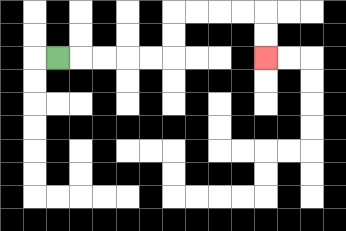{'start': '[2, 2]', 'end': '[11, 2]', 'path_directions': 'R,R,R,R,R,U,U,R,R,R,R,D,D', 'path_coordinates': '[[2, 2], [3, 2], [4, 2], [5, 2], [6, 2], [7, 2], [7, 1], [7, 0], [8, 0], [9, 0], [10, 0], [11, 0], [11, 1], [11, 2]]'}